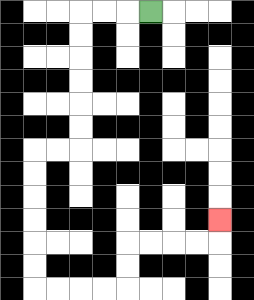{'start': '[6, 0]', 'end': '[9, 9]', 'path_directions': 'L,L,L,D,D,D,D,D,D,L,L,D,D,D,D,D,D,R,R,R,R,U,U,R,R,R,R,U', 'path_coordinates': '[[6, 0], [5, 0], [4, 0], [3, 0], [3, 1], [3, 2], [3, 3], [3, 4], [3, 5], [3, 6], [2, 6], [1, 6], [1, 7], [1, 8], [1, 9], [1, 10], [1, 11], [1, 12], [2, 12], [3, 12], [4, 12], [5, 12], [5, 11], [5, 10], [6, 10], [7, 10], [8, 10], [9, 10], [9, 9]]'}